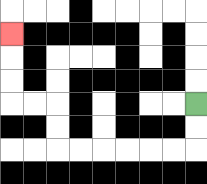{'start': '[8, 4]', 'end': '[0, 1]', 'path_directions': 'D,D,L,L,L,L,L,L,U,U,L,L,U,U,U', 'path_coordinates': '[[8, 4], [8, 5], [8, 6], [7, 6], [6, 6], [5, 6], [4, 6], [3, 6], [2, 6], [2, 5], [2, 4], [1, 4], [0, 4], [0, 3], [0, 2], [0, 1]]'}